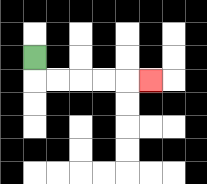{'start': '[1, 2]', 'end': '[6, 3]', 'path_directions': 'D,R,R,R,R,R', 'path_coordinates': '[[1, 2], [1, 3], [2, 3], [3, 3], [4, 3], [5, 3], [6, 3]]'}